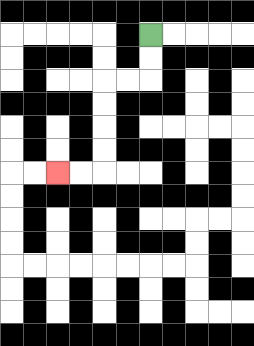{'start': '[6, 1]', 'end': '[2, 7]', 'path_directions': 'D,D,L,L,D,D,D,D,L,L', 'path_coordinates': '[[6, 1], [6, 2], [6, 3], [5, 3], [4, 3], [4, 4], [4, 5], [4, 6], [4, 7], [3, 7], [2, 7]]'}